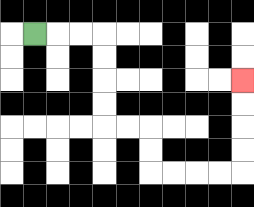{'start': '[1, 1]', 'end': '[10, 3]', 'path_directions': 'R,R,R,D,D,D,D,R,R,D,D,R,R,R,R,U,U,U,U', 'path_coordinates': '[[1, 1], [2, 1], [3, 1], [4, 1], [4, 2], [4, 3], [4, 4], [4, 5], [5, 5], [6, 5], [6, 6], [6, 7], [7, 7], [8, 7], [9, 7], [10, 7], [10, 6], [10, 5], [10, 4], [10, 3]]'}